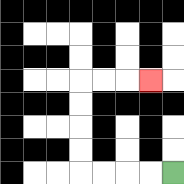{'start': '[7, 7]', 'end': '[6, 3]', 'path_directions': 'L,L,L,L,U,U,U,U,R,R,R', 'path_coordinates': '[[7, 7], [6, 7], [5, 7], [4, 7], [3, 7], [3, 6], [3, 5], [3, 4], [3, 3], [4, 3], [5, 3], [6, 3]]'}